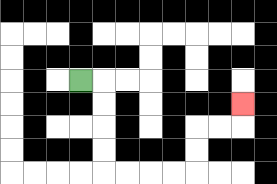{'start': '[3, 3]', 'end': '[10, 4]', 'path_directions': 'R,D,D,D,D,R,R,R,R,U,U,R,R,U', 'path_coordinates': '[[3, 3], [4, 3], [4, 4], [4, 5], [4, 6], [4, 7], [5, 7], [6, 7], [7, 7], [8, 7], [8, 6], [8, 5], [9, 5], [10, 5], [10, 4]]'}